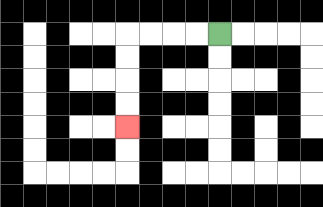{'start': '[9, 1]', 'end': '[5, 5]', 'path_directions': 'L,L,L,L,D,D,D,D', 'path_coordinates': '[[9, 1], [8, 1], [7, 1], [6, 1], [5, 1], [5, 2], [5, 3], [5, 4], [5, 5]]'}